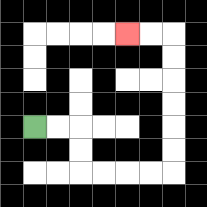{'start': '[1, 5]', 'end': '[5, 1]', 'path_directions': 'R,R,D,D,R,R,R,R,U,U,U,U,U,U,L,L', 'path_coordinates': '[[1, 5], [2, 5], [3, 5], [3, 6], [3, 7], [4, 7], [5, 7], [6, 7], [7, 7], [7, 6], [7, 5], [7, 4], [7, 3], [7, 2], [7, 1], [6, 1], [5, 1]]'}